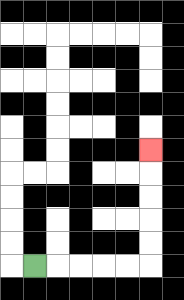{'start': '[1, 11]', 'end': '[6, 6]', 'path_directions': 'R,R,R,R,R,U,U,U,U,U', 'path_coordinates': '[[1, 11], [2, 11], [3, 11], [4, 11], [5, 11], [6, 11], [6, 10], [6, 9], [6, 8], [6, 7], [6, 6]]'}